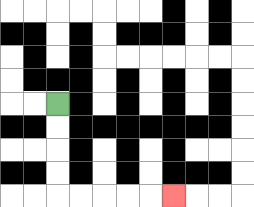{'start': '[2, 4]', 'end': '[7, 8]', 'path_directions': 'D,D,D,D,R,R,R,R,R', 'path_coordinates': '[[2, 4], [2, 5], [2, 6], [2, 7], [2, 8], [3, 8], [4, 8], [5, 8], [6, 8], [7, 8]]'}